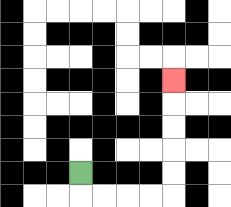{'start': '[3, 7]', 'end': '[7, 3]', 'path_directions': 'D,R,R,R,R,U,U,U,U,U', 'path_coordinates': '[[3, 7], [3, 8], [4, 8], [5, 8], [6, 8], [7, 8], [7, 7], [7, 6], [7, 5], [7, 4], [7, 3]]'}